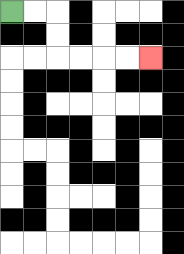{'start': '[0, 0]', 'end': '[6, 2]', 'path_directions': 'R,R,D,D,R,R,R,R', 'path_coordinates': '[[0, 0], [1, 0], [2, 0], [2, 1], [2, 2], [3, 2], [4, 2], [5, 2], [6, 2]]'}